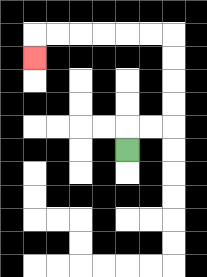{'start': '[5, 6]', 'end': '[1, 2]', 'path_directions': 'U,R,R,U,U,U,U,L,L,L,L,L,L,D', 'path_coordinates': '[[5, 6], [5, 5], [6, 5], [7, 5], [7, 4], [7, 3], [7, 2], [7, 1], [6, 1], [5, 1], [4, 1], [3, 1], [2, 1], [1, 1], [1, 2]]'}